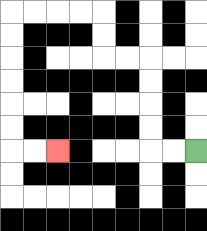{'start': '[8, 6]', 'end': '[2, 6]', 'path_directions': 'L,L,U,U,U,U,L,L,U,U,L,L,L,L,D,D,D,D,D,D,R,R', 'path_coordinates': '[[8, 6], [7, 6], [6, 6], [6, 5], [6, 4], [6, 3], [6, 2], [5, 2], [4, 2], [4, 1], [4, 0], [3, 0], [2, 0], [1, 0], [0, 0], [0, 1], [0, 2], [0, 3], [0, 4], [0, 5], [0, 6], [1, 6], [2, 6]]'}